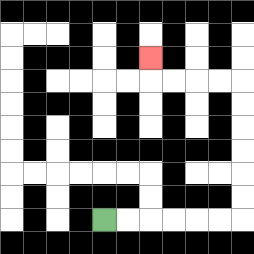{'start': '[4, 9]', 'end': '[6, 2]', 'path_directions': 'R,R,R,R,R,R,U,U,U,U,U,U,L,L,L,L,U', 'path_coordinates': '[[4, 9], [5, 9], [6, 9], [7, 9], [8, 9], [9, 9], [10, 9], [10, 8], [10, 7], [10, 6], [10, 5], [10, 4], [10, 3], [9, 3], [8, 3], [7, 3], [6, 3], [6, 2]]'}